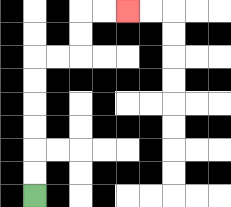{'start': '[1, 8]', 'end': '[5, 0]', 'path_directions': 'U,U,U,U,U,U,R,R,U,U,R,R', 'path_coordinates': '[[1, 8], [1, 7], [1, 6], [1, 5], [1, 4], [1, 3], [1, 2], [2, 2], [3, 2], [3, 1], [3, 0], [4, 0], [5, 0]]'}